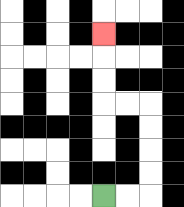{'start': '[4, 8]', 'end': '[4, 1]', 'path_directions': 'R,R,U,U,U,U,L,L,U,U,U', 'path_coordinates': '[[4, 8], [5, 8], [6, 8], [6, 7], [6, 6], [6, 5], [6, 4], [5, 4], [4, 4], [4, 3], [4, 2], [4, 1]]'}